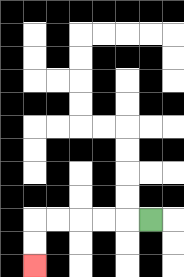{'start': '[6, 9]', 'end': '[1, 11]', 'path_directions': 'L,L,L,L,L,D,D', 'path_coordinates': '[[6, 9], [5, 9], [4, 9], [3, 9], [2, 9], [1, 9], [1, 10], [1, 11]]'}